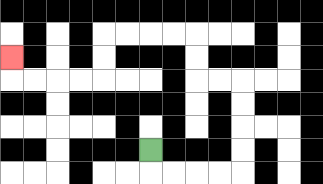{'start': '[6, 6]', 'end': '[0, 2]', 'path_directions': 'D,R,R,R,R,U,U,U,U,L,L,U,U,L,L,L,L,D,D,L,L,L,L,U', 'path_coordinates': '[[6, 6], [6, 7], [7, 7], [8, 7], [9, 7], [10, 7], [10, 6], [10, 5], [10, 4], [10, 3], [9, 3], [8, 3], [8, 2], [8, 1], [7, 1], [6, 1], [5, 1], [4, 1], [4, 2], [4, 3], [3, 3], [2, 3], [1, 3], [0, 3], [0, 2]]'}